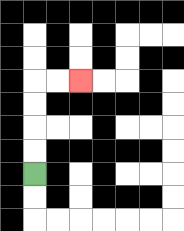{'start': '[1, 7]', 'end': '[3, 3]', 'path_directions': 'U,U,U,U,R,R', 'path_coordinates': '[[1, 7], [1, 6], [1, 5], [1, 4], [1, 3], [2, 3], [3, 3]]'}